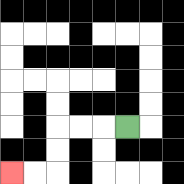{'start': '[5, 5]', 'end': '[0, 7]', 'path_directions': 'L,L,L,D,D,L,L', 'path_coordinates': '[[5, 5], [4, 5], [3, 5], [2, 5], [2, 6], [2, 7], [1, 7], [0, 7]]'}